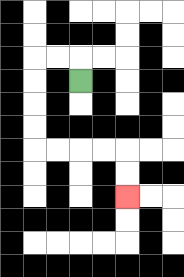{'start': '[3, 3]', 'end': '[5, 8]', 'path_directions': 'U,L,L,D,D,D,D,R,R,R,R,D,D', 'path_coordinates': '[[3, 3], [3, 2], [2, 2], [1, 2], [1, 3], [1, 4], [1, 5], [1, 6], [2, 6], [3, 6], [4, 6], [5, 6], [5, 7], [5, 8]]'}